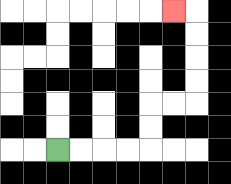{'start': '[2, 6]', 'end': '[7, 0]', 'path_directions': 'R,R,R,R,U,U,R,R,U,U,U,U,L', 'path_coordinates': '[[2, 6], [3, 6], [4, 6], [5, 6], [6, 6], [6, 5], [6, 4], [7, 4], [8, 4], [8, 3], [8, 2], [8, 1], [8, 0], [7, 0]]'}